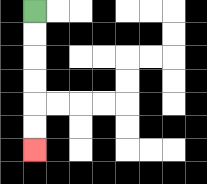{'start': '[1, 0]', 'end': '[1, 6]', 'path_directions': 'D,D,D,D,D,D', 'path_coordinates': '[[1, 0], [1, 1], [1, 2], [1, 3], [1, 4], [1, 5], [1, 6]]'}